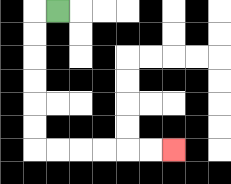{'start': '[2, 0]', 'end': '[7, 6]', 'path_directions': 'L,D,D,D,D,D,D,R,R,R,R,R,R', 'path_coordinates': '[[2, 0], [1, 0], [1, 1], [1, 2], [1, 3], [1, 4], [1, 5], [1, 6], [2, 6], [3, 6], [4, 6], [5, 6], [6, 6], [7, 6]]'}